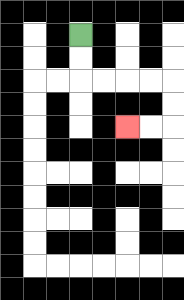{'start': '[3, 1]', 'end': '[5, 5]', 'path_directions': 'D,D,R,R,R,R,D,D,L,L', 'path_coordinates': '[[3, 1], [3, 2], [3, 3], [4, 3], [5, 3], [6, 3], [7, 3], [7, 4], [7, 5], [6, 5], [5, 5]]'}